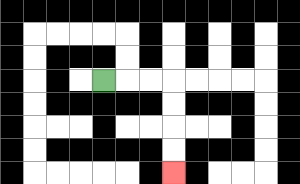{'start': '[4, 3]', 'end': '[7, 7]', 'path_directions': 'R,R,R,D,D,D,D', 'path_coordinates': '[[4, 3], [5, 3], [6, 3], [7, 3], [7, 4], [7, 5], [7, 6], [7, 7]]'}